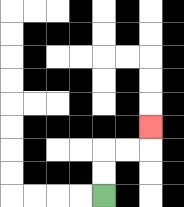{'start': '[4, 8]', 'end': '[6, 5]', 'path_directions': 'U,U,R,R,U', 'path_coordinates': '[[4, 8], [4, 7], [4, 6], [5, 6], [6, 6], [6, 5]]'}